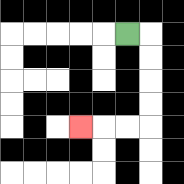{'start': '[5, 1]', 'end': '[3, 5]', 'path_directions': 'R,D,D,D,D,L,L,L', 'path_coordinates': '[[5, 1], [6, 1], [6, 2], [6, 3], [6, 4], [6, 5], [5, 5], [4, 5], [3, 5]]'}